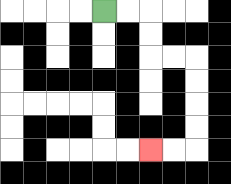{'start': '[4, 0]', 'end': '[6, 6]', 'path_directions': 'R,R,D,D,R,R,D,D,D,D,L,L', 'path_coordinates': '[[4, 0], [5, 0], [6, 0], [6, 1], [6, 2], [7, 2], [8, 2], [8, 3], [8, 4], [8, 5], [8, 6], [7, 6], [6, 6]]'}